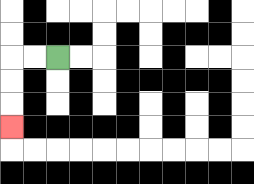{'start': '[2, 2]', 'end': '[0, 5]', 'path_directions': 'L,L,D,D,D', 'path_coordinates': '[[2, 2], [1, 2], [0, 2], [0, 3], [0, 4], [0, 5]]'}